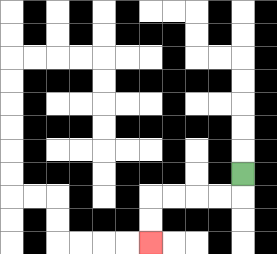{'start': '[10, 7]', 'end': '[6, 10]', 'path_directions': 'D,L,L,L,L,D,D', 'path_coordinates': '[[10, 7], [10, 8], [9, 8], [8, 8], [7, 8], [6, 8], [6, 9], [6, 10]]'}